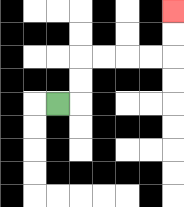{'start': '[2, 4]', 'end': '[7, 0]', 'path_directions': 'R,U,U,R,R,R,R,U,U', 'path_coordinates': '[[2, 4], [3, 4], [3, 3], [3, 2], [4, 2], [5, 2], [6, 2], [7, 2], [7, 1], [7, 0]]'}